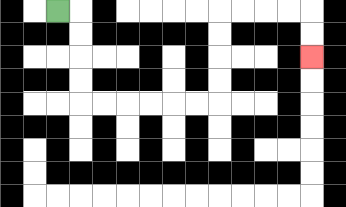{'start': '[2, 0]', 'end': '[13, 2]', 'path_directions': 'R,D,D,D,D,R,R,R,R,R,R,U,U,U,U,R,R,R,R,D,D', 'path_coordinates': '[[2, 0], [3, 0], [3, 1], [3, 2], [3, 3], [3, 4], [4, 4], [5, 4], [6, 4], [7, 4], [8, 4], [9, 4], [9, 3], [9, 2], [9, 1], [9, 0], [10, 0], [11, 0], [12, 0], [13, 0], [13, 1], [13, 2]]'}